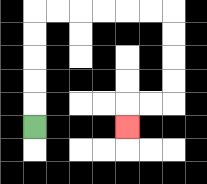{'start': '[1, 5]', 'end': '[5, 5]', 'path_directions': 'U,U,U,U,U,R,R,R,R,R,R,D,D,D,D,L,L,D', 'path_coordinates': '[[1, 5], [1, 4], [1, 3], [1, 2], [1, 1], [1, 0], [2, 0], [3, 0], [4, 0], [5, 0], [6, 0], [7, 0], [7, 1], [7, 2], [7, 3], [7, 4], [6, 4], [5, 4], [5, 5]]'}